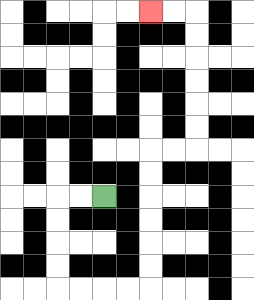{'start': '[4, 8]', 'end': '[6, 0]', 'path_directions': 'L,L,D,D,D,D,R,R,R,R,U,U,U,U,U,U,R,R,U,U,U,U,U,U,L,L', 'path_coordinates': '[[4, 8], [3, 8], [2, 8], [2, 9], [2, 10], [2, 11], [2, 12], [3, 12], [4, 12], [5, 12], [6, 12], [6, 11], [6, 10], [6, 9], [6, 8], [6, 7], [6, 6], [7, 6], [8, 6], [8, 5], [8, 4], [8, 3], [8, 2], [8, 1], [8, 0], [7, 0], [6, 0]]'}